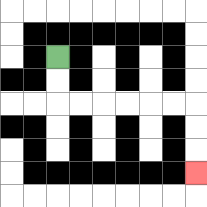{'start': '[2, 2]', 'end': '[8, 7]', 'path_directions': 'D,D,R,R,R,R,R,R,D,D,D', 'path_coordinates': '[[2, 2], [2, 3], [2, 4], [3, 4], [4, 4], [5, 4], [6, 4], [7, 4], [8, 4], [8, 5], [8, 6], [8, 7]]'}